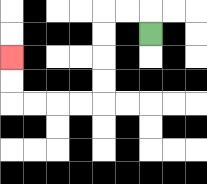{'start': '[6, 1]', 'end': '[0, 2]', 'path_directions': 'U,L,L,D,D,D,D,L,L,L,L,U,U', 'path_coordinates': '[[6, 1], [6, 0], [5, 0], [4, 0], [4, 1], [4, 2], [4, 3], [4, 4], [3, 4], [2, 4], [1, 4], [0, 4], [0, 3], [0, 2]]'}